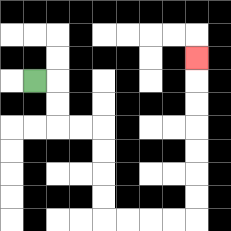{'start': '[1, 3]', 'end': '[8, 2]', 'path_directions': 'R,D,D,R,R,D,D,D,D,R,R,R,R,U,U,U,U,U,U,U', 'path_coordinates': '[[1, 3], [2, 3], [2, 4], [2, 5], [3, 5], [4, 5], [4, 6], [4, 7], [4, 8], [4, 9], [5, 9], [6, 9], [7, 9], [8, 9], [8, 8], [8, 7], [8, 6], [8, 5], [8, 4], [8, 3], [8, 2]]'}